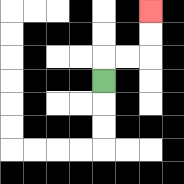{'start': '[4, 3]', 'end': '[6, 0]', 'path_directions': 'U,R,R,U,U', 'path_coordinates': '[[4, 3], [4, 2], [5, 2], [6, 2], [6, 1], [6, 0]]'}